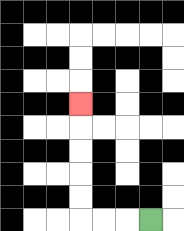{'start': '[6, 9]', 'end': '[3, 4]', 'path_directions': 'L,L,L,U,U,U,U,U', 'path_coordinates': '[[6, 9], [5, 9], [4, 9], [3, 9], [3, 8], [3, 7], [3, 6], [3, 5], [3, 4]]'}